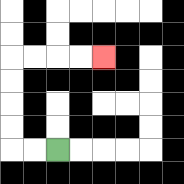{'start': '[2, 6]', 'end': '[4, 2]', 'path_directions': 'L,L,U,U,U,U,R,R,R,R', 'path_coordinates': '[[2, 6], [1, 6], [0, 6], [0, 5], [0, 4], [0, 3], [0, 2], [1, 2], [2, 2], [3, 2], [4, 2]]'}